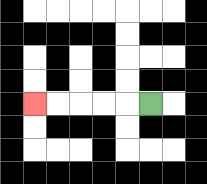{'start': '[6, 4]', 'end': '[1, 4]', 'path_directions': 'L,L,L,L,L', 'path_coordinates': '[[6, 4], [5, 4], [4, 4], [3, 4], [2, 4], [1, 4]]'}